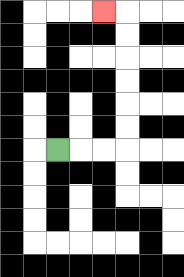{'start': '[2, 6]', 'end': '[4, 0]', 'path_directions': 'R,R,R,U,U,U,U,U,U,L', 'path_coordinates': '[[2, 6], [3, 6], [4, 6], [5, 6], [5, 5], [5, 4], [5, 3], [5, 2], [5, 1], [5, 0], [4, 0]]'}